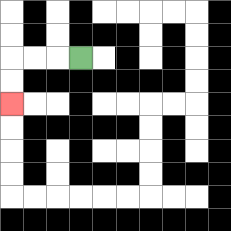{'start': '[3, 2]', 'end': '[0, 4]', 'path_directions': 'L,L,L,D,D', 'path_coordinates': '[[3, 2], [2, 2], [1, 2], [0, 2], [0, 3], [0, 4]]'}